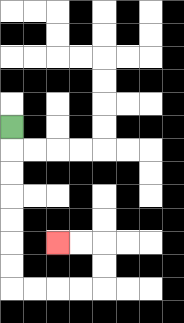{'start': '[0, 5]', 'end': '[2, 10]', 'path_directions': 'D,D,D,D,D,D,D,R,R,R,R,U,U,L,L', 'path_coordinates': '[[0, 5], [0, 6], [0, 7], [0, 8], [0, 9], [0, 10], [0, 11], [0, 12], [1, 12], [2, 12], [3, 12], [4, 12], [4, 11], [4, 10], [3, 10], [2, 10]]'}